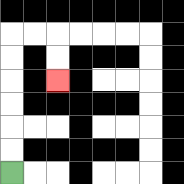{'start': '[0, 7]', 'end': '[2, 3]', 'path_directions': 'U,U,U,U,U,U,R,R,D,D', 'path_coordinates': '[[0, 7], [0, 6], [0, 5], [0, 4], [0, 3], [0, 2], [0, 1], [1, 1], [2, 1], [2, 2], [2, 3]]'}